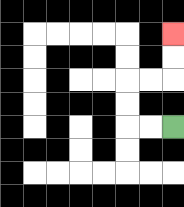{'start': '[7, 5]', 'end': '[7, 1]', 'path_directions': 'L,L,U,U,R,R,U,U', 'path_coordinates': '[[7, 5], [6, 5], [5, 5], [5, 4], [5, 3], [6, 3], [7, 3], [7, 2], [7, 1]]'}